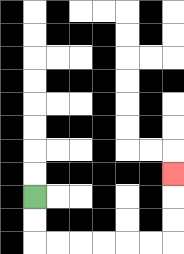{'start': '[1, 8]', 'end': '[7, 7]', 'path_directions': 'D,D,R,R,R,R,R,R,U,U,U', 'path_coordinates': '[[1, 8], [1, 9], [1, 10], [2, 10], [3, 10], [4, 10], [5, 10], [6, 10], [7, 10], [7, 9], [7, 8], [7, 7]]'}